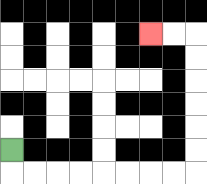{'start': '[0, 6]', 'end': '[6, 1]', 'path_directions': 'D,R,R,R,R,R,R,R,R,U,U,U,U,U,U,L,L', 'path_coordinates': '[[0, 6], [0, 7], [1, 7], [2, 7], [3, 7], [4, 7], [5, 7], [6, 7], [7, 7], [8, 7], [8, 6], [8, 5], [8, 4], [8, 3], [8, 2], [8, 1], [7, 1], [6, 1]]'}